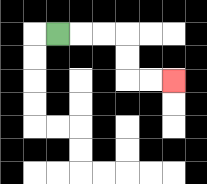{'start': '[2, 1]', 'end': '[7, 3]', 'path_directions': 'R,R,R,D,D,R,R', 'path_coordinates': '[[2, 1], [3, 1], [4, 1], [5, 1], [5, 2], [5, 3], [6, 3], [7, 3]]'}